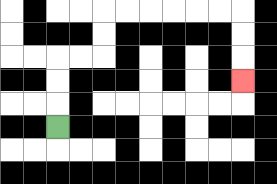{'start': '[2, 5]', 'end': '[10, 3]', 'path_directions': 'U,U,U,R,R,U,U,R,R,R,R,R,R,D,D,D', 'path_coordinates': '[[2, 5], [2, 4], [2, 3], [2, 2], [3, 2], [4, 2], [4, 1], [4, 0], [5, 0], [6, 0], [7, 0], [8, 0], [9, 0], [10, 0], [10, 1], [10, 2], [10, 3]]'}